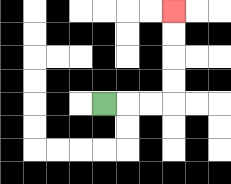{'start': '[4, 4]', 'end': '[7, 0]', 'path_directions': 'R,R,R,U,U,U,U', 'path_coordinates': '[[4, 4], [5, 4], [6, 4], [7, 4], [7, 3], [7, 2], [7, 1], [7, 0]]'}